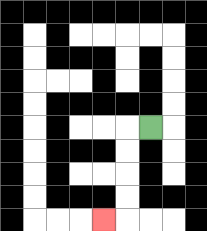{'start': '[6, 5]', 'end': '[4, 9]', 'path_directions': 'L,D,D,D,D,L', 'path_coordinates': '[[6, 5], [5, 5], [5, 6], [5, 7], [5, 8], [5, 9], [4, 9]]'}